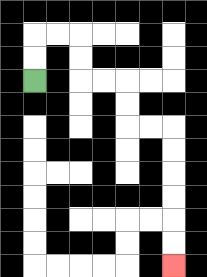{'start': '[1, 3]', 'end': '[7, 11]', 'path_directions': 'U,U,R,R,D,D,R,R,D,D,R,R,D,D,D,D,D,D', 'path_coordinates': '[[1, 3], [1, 2], [1, 1], [2, 1], [3, 1], [3, 2], [3, 3], [4, 3], [5, 3], [5, 4], [5, 5], [6, 5], [7, 5], [7, 6], [7, 7], [7, 8], [7, 9], [7, 10], [7, 11]]'}